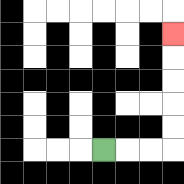{'start': '[4, 6]', 'end': '[7, 1]', 'path_directions': 'R,R,R,U,U,U,U,U', 'path_coordinates': '[[4, 6], [5, 6], [6, 6], [7, 6], [7, 5], [7, 4], [7, 3], [7, 2], [7, 1]]'}